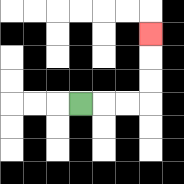{'start': '[3, 4]', 'end': '[6, 1]', 'path_directions': 'R,R,R,U,U,U', 'path_coordinates': '[[3, 4], [4, 4], [5, 4], [6, 4], [6, 3], [6, 2], [6, 1]]'}